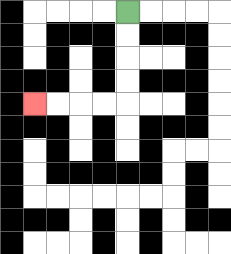{'start': '[5, 0]', 'end': '[1, 4]', 'path_directions': 'D,D,D,D,L,L,L,L', 'path_coordinates': '[[5, 0], [5, 1], [5, 2], [5, 3], [5, 4], [4, 4], [3, 4], [2, 4], [1, 4]]'}